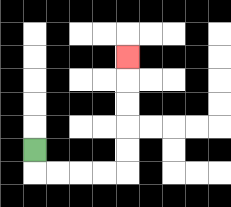{'start': '[1, 6]', 'end': '[5, 2]', 'path_directions': 'D,R,R,R,R,U,U,U,U,U', 'path_coordinates': '[[1, 6], [1, 7], [2, 7], [3, 7], [4, 7], [5, 7], [5, 6], [5, 5], [5, 4], [5, 3], [5, 2]]'}